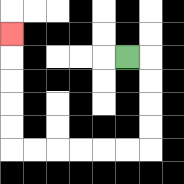{'start': '[5, 2]', 'end': '[0, 1]', 'path_directions': 'R,D,D,D,D,L,L,L,L,L,L,U,U,U,U,U', 'path_coordinates': '[[5, 2], [6, 2], [6, 3], [6, 4], [6, 5], [6, 6], [5, 6], [4, 6], [3, 6], [2, 6], [1, 6], [0, 6], [0, 5], [0, 4], [0, 3], [0, 2], [0, 1]]'}